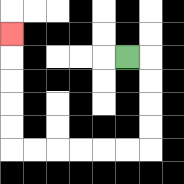{'start': '[5, 2]', 'end': '[0, 1]', 'path_directions': 'R,D,D,D,D,L,L,L,L,L,L,U,U,U,U,U', 'path_coordinates': '[[5, 2], [6, 2], [6, 3], [6, 4], [6, 5], [6, 6], [5, 6], [4, 6], [3, 6], [2, 6], [1, 6], [0, 6], [0, 5], [0, 4], [0, 3], [0, 2], [0, 1]]'}